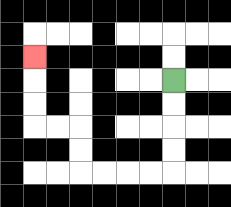{'start': '[7, 3]', 'end': '[1, 2]', 'path_directions': 'D,D,D,D,L,L,L,L,U,U,L,L,U,U,U', 'path_coordinates': '[[7, 3], [7, 4], [7, 5], [7, 6], [7, 7], [6, 7], [5, 7], [4, 7], [3, 7], [3, 6], [3, 5], [2, 5], [1, 5], [1, 4], [1, 3], [1, 2]]'}